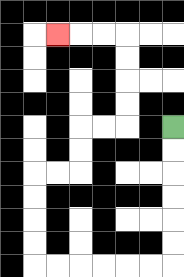{'start': '[7, 5]', 'end': '[2, 1]', 'path_directions': 'D,D,D,D,D,D,L,L,L,L,L,L,U,U,U,U,R,R,U,U,R,R,U,U,U,U,L,L,L', 'path_coordinates': '[[7, 5], [7, 6], [7, 7], [7, 8], [7, 9], [7, 10], [7, 11], [6, 11], [5, 11], [4, 11], [3, 11], [2, 11], [1, 11], [1, 10], [1, 9], [1, 8], [1, 7], [2, 7], [3, 7], [3, 6], [3, 5], [4, 5], [5, 5], [5, 4], [5, 3], [5, 2], [5, 1], [4, 1], [3, 1], [2, 1]]'}